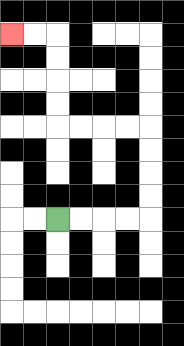{'start': '[2, 9]', 'end': '[0, 1]', 'path_directions': 'R,R,R,R,U,U,U,U,L,L,L,L,U,U,U,U,L,L', 'path_coordinates': '[[2, 9], [3, 9], [4, 9], [5, 9], [6, 9], [6, 8], [6, 7], [6, 6], [6, 5], [5, 5], [4, 5], [3, 5], [2, 5], [2, 4], [2, 3], [2, 2], [2, 1], [1, 1], [0, 1]]'}